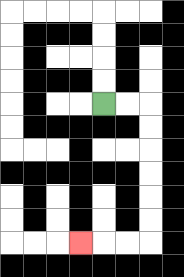{'start': '[4, 4]', 'end': '[3, 10]', 'path_directions': 'R,R,D,D,D,D,D,D,L,L,L', 'path_coordinates': '[[4, 4], [5, 4], [6, 4], [6, 5], [6, 6], [6, 7], [6, 8], [6, 9], [6, 10], [5, 10], [4, 10], [3, 10]]'}